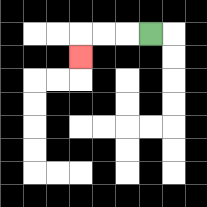{'start': '[6, 1]', 'end': '[3, 2]', 'path_directions': 'L,L,L,D', 'path_coordinates': '[[6, 1], [5, 1], [4, 1], [3, 1], [3, 2]]'}